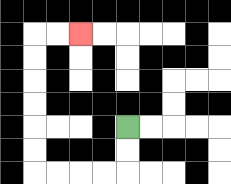{'start': '[5, 5]', 'end': '[3, 1]', 'path_directions': 'D,D,L,L,L,L,U,U,U,U,U,U,R,R', 'path_coordinates': '[[5, 5], [5, 6], [5, 7], [4, 7], [3, 7], [2, 7], [1, 7], [1, 6], [1, 5], [1, 4], [1, 3], [1, 2], [1, 1], [2, 1], [3, 1]]'}